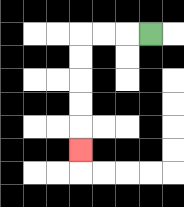{'start': '[6, 1]', 'end': '[3, 6]', 'path_directions': 'L,L,L,D,D,D,D,D', 'path_coordinates': '[[6, 1], [5, 1], [4, 1], [3, 1], [3, 2], [3, 3], [3, 4], [3, 5], [3, 6]]'}